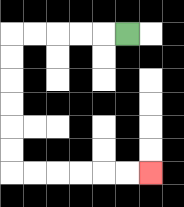{'start': '[5, 1]', 'end': '[6, 7]', 'path_directions': 'L,L,L,L,L,D,D,D,D,D,D,R,R,R,R,R,R', 'path_coordinates': '[[5, 1], [4, 1], [3, 1], [2, 1], [1, 1], [0, 1], [0, 2], [0, 3], [0, 4], [0, 5], [0, 6], [0, 7], [1, 7], [2, 7], [3, 7], [4, 7], [5, 7], [6, 7]]'}